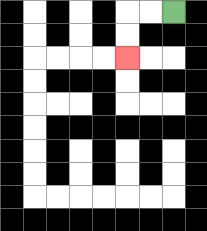{'start': '[7, 0]', 'end': '[5, 2]', 'path_directions': 'L,L,D,D', 'path_coordinates': '[[7, 0], [6, 0], [5, 0], [5, 1], [5, 2]]'}